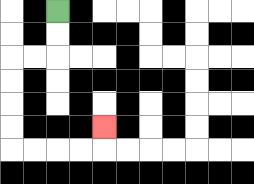{'start': '[2, 0]', 'end': '[4, 5]', 'path_directions': 'D,D,L,L,D,D,D,D,R,R,R,R,U', 'path_coordinates': '[[2, 0], [2, 1], [2, 2], [1, 2], [0, 2], [0, 3], [0, 4], [0, 5], [0, 6], [1, 6], [2, 6], [3, 6], [4, 6], [4, 5]]'}